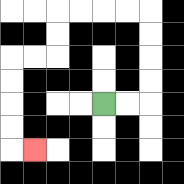{'start': '[4, 4]', 'end': '[1, 6]', 'path_directions': 'R,R,U,U,U,U,L,L,L,L,D,D,L,L,D,D,D,D,R', 'path_coordinates': '[[4, 4], [5, 4], [6, 4], [6, 3], [6, 2], [6, 1], [6, 0], [5, 0], [4, 0], [3, 0], [2, 0], [2, 1], [2, 2], [1, 2], [0, 2], [0, 3], [0, 4], [0, 5], [0, 6], [1, 6]]'}